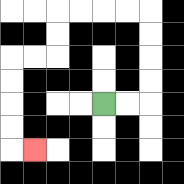{'start': '[4, 4]', 'end': '[1, 6]', 'path_directions': 'R,R,U,U,U,U,L,L,L,L,D,D,L,L,D,D,D,D,R', 'path_coordinates': '[[4, 4], [5, 4], [6, 4], [6, 3], [6, 2], [6, 1], [6, 0], [5, 0], [4, 0], [3, 0], [2, 0], [2, 1], [2, 2], [1, 2], [0, 2], [0, 3], [0, 4], [0, 5], [0, 6], [1, 6]]'}